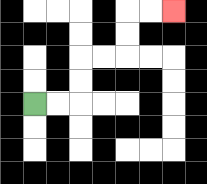{'start': '[1, 4]', 'end': '[7, 0]', 'path_directions': 'R,R,U,U,R,R,U,U,R,R', 'path_coordinates': '[[1, 4], [2, 4], [3, 4], [3, 3], [3, 2], [4, 2], [5, 2], [5, 1], [5, 0], [6, 0], [7, 0]]'}